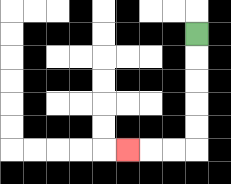{'start': '[8, 1]', 'end': '[5, 6]', 'path_directions': 'D,D,D,D,D,L,L,L', 'path_coordinates': '[[8, 1], [8, 2], [8, 3], [8, 4], [8, 5], [8, 6], [7, 6], [6, 6], [5, 6]]'}